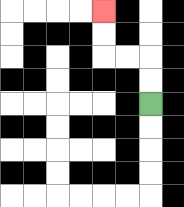{'start': '[6, 4]', 'end': '[4, 0]', 'path_directions': 'U,U,L,L,U,U', 'path_coordinates': '[[6, 4], [6, 3], [6, 2], [5, 2], [4, 2], [4, 1], [4, 0]]'}